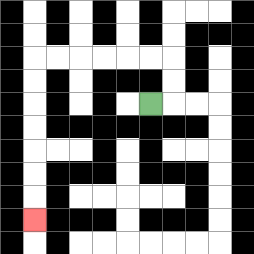{'start': '[6, 4]', 'end': '[1, 9]', 'path_directions': 'R,U,U,L,L,L,L,L,L,D,D,D,D,D,D,D', 'path_coordinates': '[[6, 4], [7, 4], [7, 3], [7, 2], [6, 2], [5, 2], [4, 2], [3, 2], [2, 2], [1, 2], [1, 3], [1, 4], [1, 5], [1, 6], [1, 7], [1, 8], [1, 9]]'}